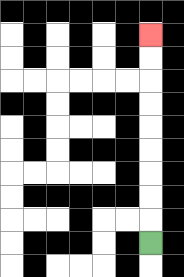{'start': '[6, 10]', 'end': '[6, 1]', 'path_directions': 'U,U,U,U,U,U,U,U,U', 'path_coordinates': '[[6, 10], [6, 9], [6, 8], [6, 7], [6, 6], [6, 5], [6, 4], [6, 3], [6, 2], [6, 1]]'}